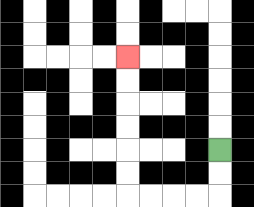{'start': '[9, 6]', 'end': '[5, 2]', 'path_directions': 'D,D,L,L,L,L,U,U,U,U,U,U', 'path_coordinates': '[[9, 6], [9, 7], [9, 8], [8, 8], [7, 8], [6, 8], [5, 8], [5, 7], [5, 6], [5, 5], [5, 4], [5, 3], [5, 2]]'}